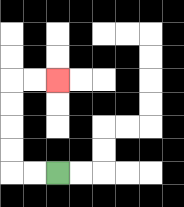{'start': '[2, 7]', 'end': '[2, 3]', 'path_directions': 'L,L,U,U,U,U,R,R', 'path_coordinates': '[[2, 7], [1, 7], [0, 7], [0, 6], [0, 5], [0, 4], [0, 3], [1, 3], [2, 3]]'}